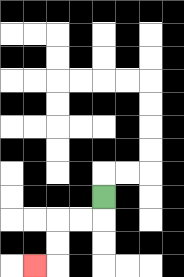{'start': '[4, 8]', 'end': '[1, 11]', 'path_directions': 'D,L,L,D,D,L', 'path_coordinates': '[[4, 8], [4, 9], [3, 9], [2, 9], [2, 10], [2, 11], [1, 11]]'}